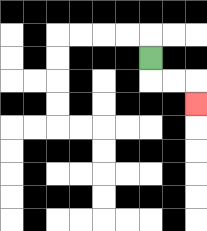{'start': '[6, 2]', 'end': '[8, 4]', 'path_directions': 'D,R,R,D', 'path_coordinates': '[[6, 2], [6, 3], [7, 3], [8, 3], [8, 4]]'}